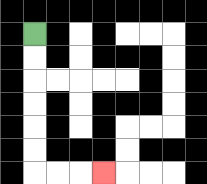{'start': '[1, 1]', 'end': '[4, 7]', 'path_directions': 'D,D,D,D,D,D,R,R,R', 'path_coordinates': '[[1, 1], [1, 2], [1, 3], [1, 4], [1, 5], [1, 6], [1, 7], [2, 7], [3, 7], [4, 7]]'}